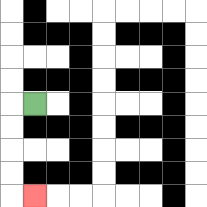{'start': '[1, 4]', 'end': '[1, 8]', 'path_directions': 'L,D,D,D,D,R', 'path_coordinates': '[[1, 4], [0, 4], [0, 5], [0, 6], [0, 7], [0, 8], [1, 8]]'}